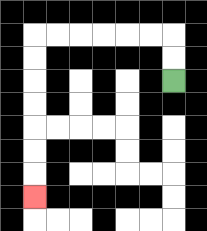{'start': '[7, 3]', 'end': '[1, 8]', 'path_directions': 'U,U,L,L,L,L,L,L,D,D,D,D,D,D,D', 'path_coordinates': '[[7, 3], [7, 2], [7, 1], [6, 1], [5, 1], [4, 1], [3, 1], [2, 1], [1, 1], [1, 2], [1, 3], [1, 4], [1, 5], [1, 6], [1, 7], [1, 8]]'}